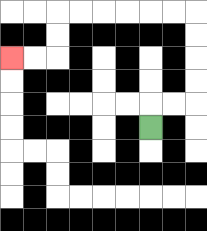{'start': '[6, 5]', 'end': '[0, 2]', 'path_directions': 'U,R,R,U,U,U,U,L,L,L,L,L,L,D,D,L,L', 'path_coordinates': '[[6, 5], [6, 4], [7, 4], [8, 4], [8, 3], [8, 2], [8, 1], [8, 0], [7, 0], [6, 0], [5, 0], [4, 0], [3, 0], [2, 0], [2, 1], [2, 2], [1, 2], [0, 2]]'}